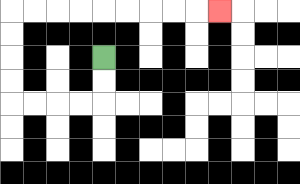{'start': '[4, 2]', 'end': '[9, 0]', 'path_directions': 'D,D,L,L,L,L,U,U,U,U,R,R,R,R,R,R,R,R,R', 'path_coordinates': '[[4, 2], [4, 3], [4, 4], [3, 4], [2, 4], [1, 4], [0, 4], [0, 3], [0, 2], [0, 1], [0, 0], [1, 0], [2, 0], [3, 0], [4, 0], [5, 0], [6, 0], [7, 0], [8, 0], [9, 0]]'}